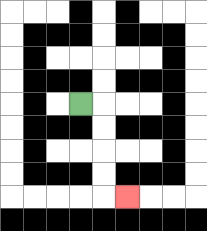{'start': '[3, 4]', 'end': '[5, 8]', 'path_directions': 'R,D,D,D,D,R', 'path_coordinates': '[[3, 4], [4, 4], [4, 5], [4, 6], [4, 7], [4, 8], [5, 8]]'}